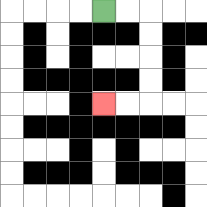{'start': '[4, 0]', 'end': '[4, 4]', 'path_directions': 'R,R,D,D,D,D,L,L', 'path_coordinates': '[[4, 0], [5, 0], [6, 0], [6, 1], [6, 2], [6, 3], [6, 4], [5, 4], [4, 4]]'}